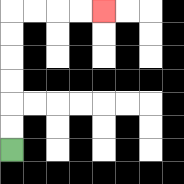{'start': '[0, 6]', 'end': '[4, 0]', 'path_directions': 'U,U,U,U,U,U,R,R,R,R', 'path_coordinates': '[[0, 6], [0, 5], [0, 4], [0, 3], [0, 2], [0, 1], [0, 0], [1, 0], [2, 0], [3, 0], [4, 0]]'}